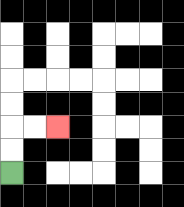{'start': '[0, 7]', 'end': '[2, 5]', 'path_directions': 'U,U,R,R', 'path_coordinates': '[[0, 7], [0, 6], [0, 5], [1, 5], [2, 5]]'}